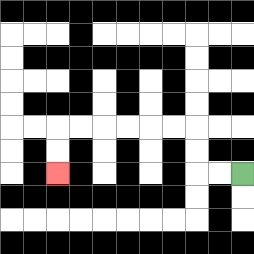{'start': '[10, 7]', 'end': '[2, 7]', 'path_directions': 'L,L,U,U,L,L,L,L,L,L,D,D', 'path_coordinates': '[[10, 7], [9, 7], [8, 7], [8, 6], [8, 5], [7, 5], [6, 5], [5, 5], [4, 5], [3, 5], [2, 5], [2, 6], [2, 7]]'}